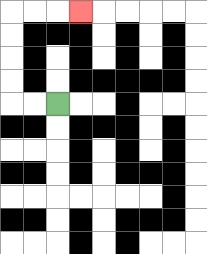{'start': '[2, 4]', 'end': '[3, 0]', 'path_directions': 'L,L,U,U,U,U,R,R,R', 'path_coordinates': '[[2, 4], [1, 4], [0, 4], [0, 3], [0, 2], [0, 1], [0, 0], [1, 0], [2, 0], [3, 0]]'}